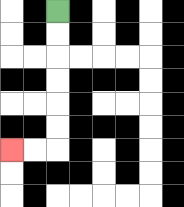{'start': '[2, 0]', 'end': '[0, 6]', 'path_directions': 'D,D,D,D,D,D,L,L', 'path_coordinates': '[[2, 0], [2, 1], [2, 2], [2, 3], [2, 4], [2, 5], [2, 6], [1, 6], [0, 6]]'}